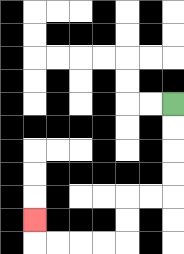{'start': '[7, 4]', 'end': '[1, 9]', 'path_directions': 'D,D,D,D,L,L,D,D,L,L,L,L,U', 'path_coordinates': '[[7, 4], [7, 5], [7, 6], [7, 7], [7, 8], [6, 8], [5, 8], [5, 9], [5, 10], [4, 10], [3, 10], [2, 10], [1, 10], [1, 9]]'}